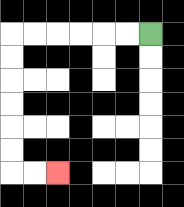{'start': '[6, 1]', 'end': '[2, 7]', 'path_directions': 'L,L,L,L,L,L,D,D,D,D,D,D,R,R', 'path_coordinates': '[[6, 1], [5, 1], [4, 1], [3, 1], [2, 1], [1, 1], [0, 1], [0, 2], [0, 3], [0, 4], [0, 5], [0, 6], [0, 7], [1, 7], [2, 7]]'}